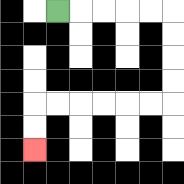{'start': '[2, 0]', 'end': '[1, 6]', 'path_directions': 'R,R,R,R,R,D,D,D,D,L,L,L,L,L,L,D,D', 'path_coordinates': '[[2, 0], [3, 0], [4, 0], [5, 0], [6, 0], [7, 0], [7, 1], [7, 2], [7, 3], [7, 4], [6, 4], [5, 4], [4, 4], [3, 4], [2, 4], [1, 4], [1, 5], [1, 6]]'}